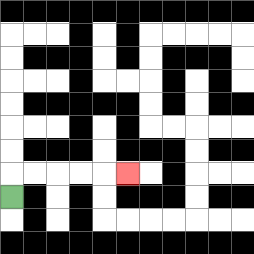{'start': '[0, 8]', 'end': '[5, 7]', 'path_directions': 'U,R,R,R,R,R', 'path_coordinates': '[[0, 8], [0, 7], [1, 7], [2, 7], [3, 7], [4, 7], [5, 7]]'}